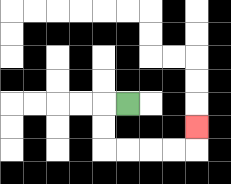{'start': '[5, 4]', 'end': '[8, 5]', 'path_directions': 'L,D,D,R,R,R,R,U', 'path_coordinates': '[[5, 4], [4, 4], [4, 5], [4, 6], [5, 6], [6, 6], [7, 6], [8, 6], [8, 5]]'}